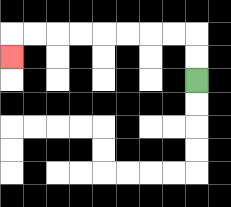{'start': '[8, 3]', 'end': '[0, 2]', 'path_directions': 'U,U,L,L,L,L,L,L,L,L,D', 'path_coordinates': '[[8, 3], [8, 2], [8, 1], [7, 1], [6, 1], [5, 1], [4, 1], [3, 1], [2, 1], [1, 1], [0, 1], [0, 2]]'}